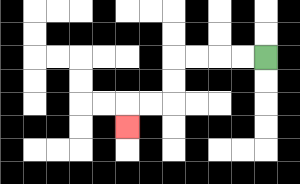{'start': '[11, 2]', 'end': '[5, 5]', 'path_directions': 'L,L,L,L,D,D,L,L,D', 'path_coordinates': '[[11, 2], [10, 2], [9, 2], [8, 2], [7, 2], [7, 3], [7, 4], [6, 4], [5, 4], [5, 5]]'}